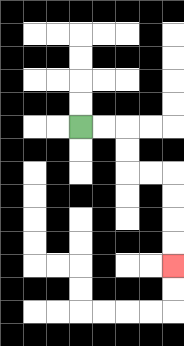{'start': '[3, 5]', 'end': '[7, 11]', 'path_directions': 'R,R,D,D,R,R,D,D,D,D', 'path_coordinates': '[[3, 5], [4, 5], [5, 5], [5, 6], [5, 7], [6, 7], [7, 7], [7, 8], [7, 9], [7, 10], [7, 11]]'}